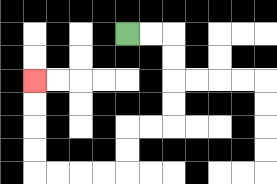{'start': '[5, 1]', 'end': '[1, 3]', 'path_directions': 'R,R,D,D,D,D,L,L,D,D,L,L,L,L,U,U,U,U', 'path_coordinates': '[[5, 1], [6, 1], [7, 1], [7, 2], [7, 3], [7, 4], [7, 5], [6, 5], [5, 5], [5, 6], [5, 7], [4, 7], [3, 7], [2, 7], [1, 7], [1, 6], [1, 5], [1, 4], [1, 3]]'}